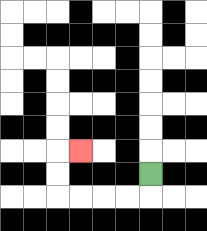{'start': '[6, 7]', 'end': '[3, 6]', 'path_directions': 'D,L,L,L,L,U,U,R', 'path_coordinates': '[[6, 7], [6, 8], [5, 8], [4, 8], [3, 8], [2, 8], [2, 7], [2, 6], [3, 6]]'}